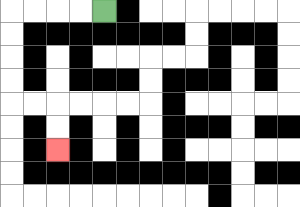{'start': '[4, 0]', 'end': '[2, 6]', 'path_directions': 'L,L,L,L,D,D,D,D,R,R,D,D', 'path_coordinates': '[[4, 0], [3, 0], [2, 0], [1, 0], [0, 0], [0, 1], [0, 2], [0, 3], [0, 4], [1, 4], [2, 4], [2, 5], [2, 6]]'}